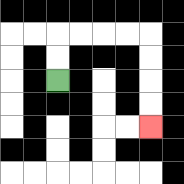{'start': '[2, 3]', 'end': '[6, 5]', 'path_directions': 'U,U,R,R,R,R,D,D,D,D', 'path_coordinates': '[[2, 3], [2, 2], [2, 1], [3, 1], [4, 1], [5, 1], [6, 1], [6, 2], [6, 3], [6, 4], [6, 5]]'}